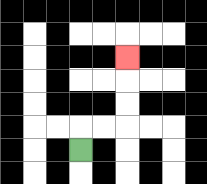{'start': '[3, 6]', 'end': '[5, 2]', 'path_directions': 'U,R,R,U,U,U', 'path_coordinates': '[[3, 6], [3, 5], [4, 5], [5, 5], [5, 4], [5, 3], [5, 2]]'}